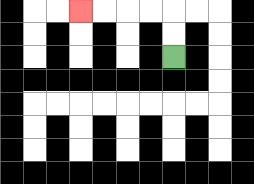{'start': '[7, 2]', 'end': '[3, 0]', 'path_directions': 'U,U,L,L,L,L', 'path_coordinates': '[[7, 2], [7, 1], [7, 0], [6, 0], [5, 0], [4, 0], [3, 0]]'}